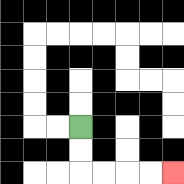{'start': '[3, 5]', 'end': '[7, 7]', 'path_directions': 'D,D,R,R,R,R', 'path_coordinates': '[[3, 5], [3, 6], [3, 7], [4, 7], [5, 7], [6, 7], [7, 7]]'}